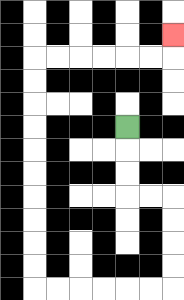{'start': '[5, 5]', 'end': '[7, 1]', 'path_directions': 'D,D,D,R,R,D,D,D,D,L,L,L,L,L,L,U,U,U,U,U,U,U,U,U,U,R,R,R,R,R,R,U', 'path_coordinates': '[[5, 5], [5, 6], [5, 7], [5, 8], [6, 8], [7, 8], [7, 9], [7, 10], [7, 11], [7, 12], [6, 12], [5, 12], [4, 12], [3, 12], [2, 12], [1, 12], [1, 11], [1, 10], [1, 9], [1, 8], [1, 7], [1, 6], [1, 5], [1, 4], [1, 3], [1, 2], [2, 2], [3, 2], [4, 2], [5, 2], [6, 2], [7, 2], [7, 1]]'}